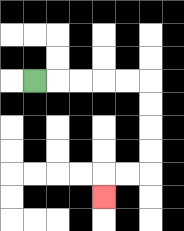{'start': '[1, 3]', 'end': '[4, 8]', 'path_directions': 'R,R,R,R,R,D,D,D,D,L,L,D', 'path_coordinates': '[[1, 3], [2, 3], [3, 3], [4, 3], [5, 3], [6, 3], [6, 4], [6, 5], [6, 6], [6, 7], [5, 7], [4, 7], [4, 8]]'}